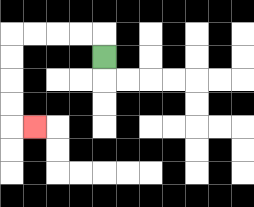{'start': '[4, 2]', 'end': '[1, 5]', 'path_directions': 'U,L,L,L,L,D,D,D,D,R', 'path_coordinates': '[[4, 2], [4, 1], [3, 1], [2, 1], [1, 1], [0, 1], [0, 2], [0, 3], [0, 4], [0, 5], [1, 5]]'}